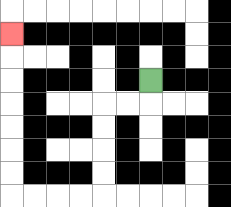{'start': '[6, 3]', 'end': '[0, 1]', 'path_directions': 'D,L,L,D,D,D,D,L,L,L,L,U,U,U,U,U,U,U', 'path_coordinates': '[[6, 3], [6, 4], [5, 4], [4, 4], [4, 5], [4, 6], [4, 7], [4, 8], [3, 8], [2, 8], [1, 8], [0, 8], [0, 7], [0, 6], [0, 5], [0, 4], [0, 3], [0, 2], [0, 1]]'}